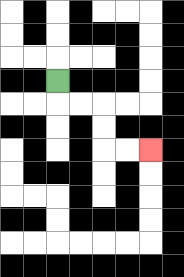{'start': '[2, 3]', 'end': '[6, 6]', 'path_directions': 'D,R,R,D,D,R,R', 'path_coordinates': '[[2, 3], [2, 4], [3, 4], [4, 4], [4, 5], [4, 6], [5, 6], [6, 6]]'}